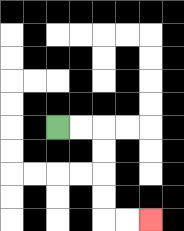{'start': '[2, 5]', 'end': '[6, 9]', 'path_directions': 'R,R,D,D,D,D,R,R', 'path_coordinates': '[[2, 5], [3, 5], [4, 5], [4, 6], [4, 7], [4, 8], [4, 9], [5, 9], [6, 9]]'}